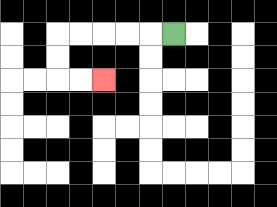{'start': '[7, 1]', 'end': '[4, 3]', 'path_directions': 'L,L,L,L,L,D,D,R,R', 'path_coordinates': '[[7, 1], [6, 1], [5, 1], [4, 1], [3, 1], [2, 1], [2, 2], [2, 3], [3, 3], [4, 3]]'}